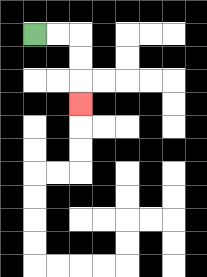{'start': '[1, 1]', 'end': '[3, 4]', 'path_directions': 'R,R,D,D,D', 'path_coordinates': '[[1, 1], [2, 1], [3, 1], [3, 2], [3, 3], [3, 4]]'}